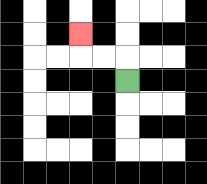{'start': '[5, 3]', 'end': '[3, 1]', 'path_directions': 'U,L,L,U', 'path_coordinates': '[[5, 3], [5, 2], [4, 2], [3, 2], [3, 1]]'}